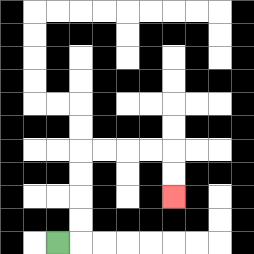{'start': '[2, 10]', 'end': '[7, 8]', 'path_directions': 'R,U,U,U,U,R,R,R,R,D,D', 'path_coordinates': '[[2, 10], [3, 10], [3, 9], [3, 8], [3, 7], [3, 6], [4, 6], [5, 6], [6, 6], [7, 6], [7, 7], [7, 8]]'}